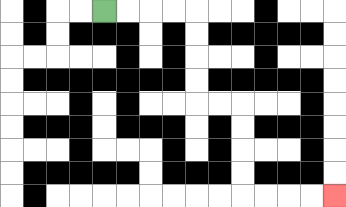{'start': '[4, 0]', 'end': '[14, 8]', 'path_directions': 'R,R,R,R,D,D,D,D,R,R,D,D,D,D,R,R,R,R', 'path_coordinates': '[[4, 0], [5, 0], [6, 0], [7, 0], [8, 0], [8, 1], [8, 2], [8, 3], [8, 4], [9, 4], [10, 4], [10, 5], [10, 6], [10, 7], [10, 8], [11, 8], [12, 8], [13, 8], [14, 8]]'}